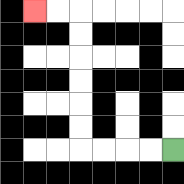{'start': '[7, 6]', 'end': '[1, 0]', 'path_directions': 'L,L,L,L,U,U,U,U,U,U,L,L', 'path_coordinates': '[[7, 6], [6, 6], [5, 6], [4, 6], [3, 6], [3, 5], [3, 4], [3, 3], [3, 2], [3, 1], [3, 0], [2, 0], [1, 0]]'}